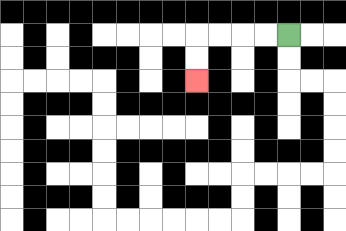{'start': '[12, 1]', 'end': '[8, 3]', 'path_directions': 'L,L,L,L,D,D', 'path_coordinates': '[[12, 1], [11, 1], [10, 1], [9, 1], [8, 1], [8, 2], [8, 3]]'}